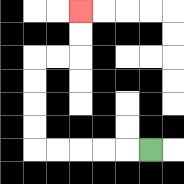{'start': '[6, 6]', 'end': '[3, 0]', 'path_directions': 'L,L,L,L,L,U,U,U,U,R,R,U,U', 'path_coordinates': '[[6, 6], [5, 6], [4, 6], [3, 6], [2, 6], [1, 6], [1, 5], [1, 4], [1, 3], [1, 2], [2, 2], [3, 2], [3, 1], [3, 0]]'}